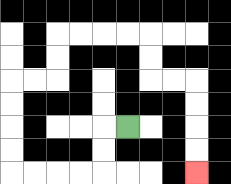{'start': '[5, 5]', 'end': '[8, 7]', 'path_directions': 'L,D,D,L,L,L,L,U,U,U,U,R,R,U,U,R,R,R,R,D,D,R,R,D,D,D,D', 'path_coordinates': '[[5, 5], [4, 5], [4, 6], [4, 7], [3, 7], [2, 7], [1, 7], [0, 7], [0, 6], [0, 5], [0, 4], [0, 3], [1, 3], [2, 3], [2, 2], [2, 1], [3, 1], [4, 1], [5, 1], [6, 1], [6, 2], [6, 3], [7, 3], [8, 3], [8, 4], [8, 5], [8, 6], [8, 7]]'}